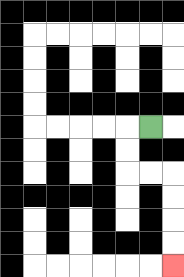{'start': '[6, 5]', 'end': '[7, 11]', 'path_directions': 'L,D,D,R,R,D,D,D,D', 'path_coordinates': '[[6, 5], [5, 5], [5, 6], [5, 7], [6, 7], [7, 7], [7, 8], [7, 9], [7, 10], [7, 11]]'}